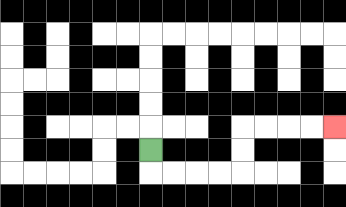{'start': '[6, 6]', 'end': '[14, 5]', 'path_directions': 'D,R,R,R,R,U,U,R,R,R,R', 'path_coordinates': '[[6, 6], [6, 7], [7, 7], [8, 7], [9, 7], [10, 7], [10, 6], [10, 5], [11, 5], [12, 5], [13, 5], [14, 5]]'}